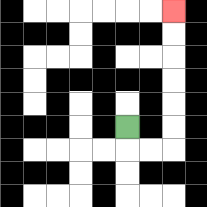{'start': '[5, 5]', 'end': '[7, 0]', 'path_directions': 'D,R,R,U,U,U,U,U,U', 'path_coordinates': '[[5, 5], [5, 6], [6, 6], [7, 6], [7, 5], [7, 4], [7, 3], [7, 2], [7, 1], [7, 0]]'}